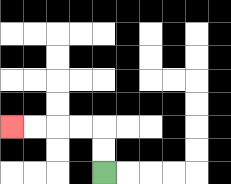{'start': '[4, 7]', 'end': '[0, 5]', 'path_directions': 'U,U,L,L,L,L', 'path_coordinates': '[[4, 7], [4, 6], [4, 5], [3, 5], [2, 5], [1, 5], [0, 5]]'}